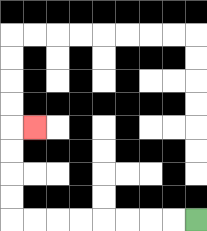{'start': '[8, 9]', 'end': '[1, 5]', 'path_directions': 'L,L,L,L,L,L,L,L,U,U,U,U,R', 'path_coordinates': '[[8, 9], [7, 9], [6, 9], [5, 9], [4, 9], [3, 9], [2, 9], [1, 9], [0, 9], [0, 8], [0, 7], [0, 6], [0, 5], [1, 5]]'}